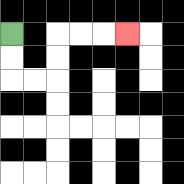{'start': '[0, 1]', 'end': '[5, 1]', 'path_directions': 'D,D,R,R,U,U,R,R,R', 'path_coordinates': '[[0, 1], [0, 2], [0, 3], [1, 3], [2, 3], [2, 2], [2, 1], [3, 1], [4, 1], [5, 1]]'}